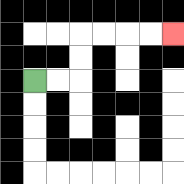{'start': '[1, 3]', 'end': '[7, 1]', 'path_directions': 'R,R,U,U,R,R,R,R', 'path_coordinates': '[[1, 3], [2, 3], [3, 3], [3, 2], [3, 1], [4, 1], [5, 1], [6, 1], [7, 1]]'}